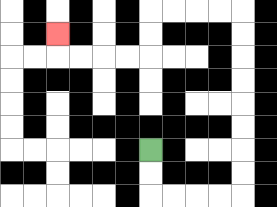{'start': '[6, 6]', 'end': '[2, 1]', 'path_directions': 'D,D,R,R,R,R,U,U,U,U,U,U,U,U,L,L,L,L,D,D,L,L,L,L,U', 'path_coordinates': '[[6, 6], [6, 7], [6, 8], [7, 8], [8, 8], [9, 8], [10, 8], [10, 7], [10, 6], [10, 5], [10, 4], [10, 3], [10, 2], [10, 1], [10, 0], [9, 0], [8, 0], [7, 0], [6, 0], [6, 1], [6, 2], [5, 2], [4, 2], [3, 2], [2, 2], [2, 1]]'}